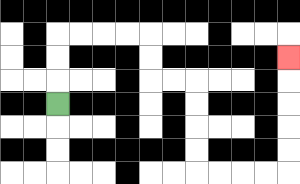{'start': '[2, 4]', 'end': '[12, 2]', 'path_directions': 'U,U,U,R,R,R,R,D,D,R,R,D,D,D,D,R,R,R,R,U,U,U,U,U', 'path_coordinates': '[[2, 4], [2, 3], [2, 2], [2, 1], [3, 1], [4, 1], [5, 1], [6, 1], [6, 2], [6, 3], [7, 3], [8, 3], [8, 4], [8, 5], [8, 6], [8, 7], [9, 7], [10, 7], [11, 7], [12, 7], [12, 6], [12, 5], [12, 4], [12, 3], [12, 2]]'}